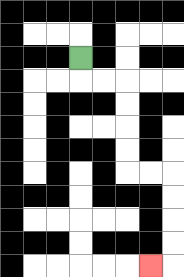{'start': '[3, 2]', 'end': '[6, 11]', 'path_directions': 'D,R,R,D,D,D,D,R,R,D,D,D,D,L', 'path_coordinates': '[[3, 2], [3, 3], [4, 3], [5, 3], [5, 4], [5, 5], [5, 6], [5, 7], [6, 7], [7, 7], [7, 8], [7, 9], [7, 10], [7, 11], [6, 11]]'}